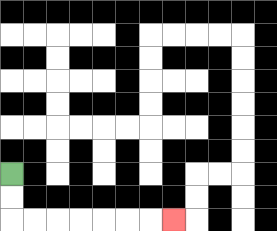{'start': '[0, 7]', 'end': '[7, 9]', 'path_directions': 'D,D,R,R,R,R,R,R,R', 'path_coordinates': '[[0, 7], [0, 8], [0, 9], [1, 9], [2, 9], [3, 9], [4, 9], [5, 9], [6, 9], [7, 9]]'}